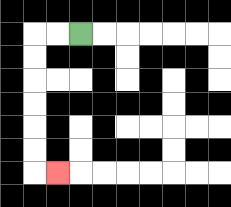{'start': '[3, 1]', 'end': '[2, 7]', 'path_directions': 'L,L,D,D,D,D,D,D,R', 'path_coordinates': '[[3, 1], [2, 1], [1, 1], [1, 2], [1, 3], [1, 4], [1, 5], [1, 6], [1, 7], [2, 7]]'}